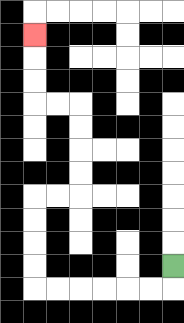{'start': '[7, 11]', 'end': '[1, 1]', 'path_directions': 'D,L,L,L,L,L,L,U,U,U,U,R,R,U,U,U,U,L,L,U,U,U', 'path_coordinates': '[[7, 11], [7, 12], [6, 12], [5, 12], [4, 12], [3, 12], [2, 12], [1, 12], [1, 11], [1, 10], [1, 9], [1, 8], [2, 8], [3, 8], [3, 7], [3, 6], [3, 5], [3, 4], [2, 4], [1, 4], [1, 3], [1, 2], [1, 1]]'}